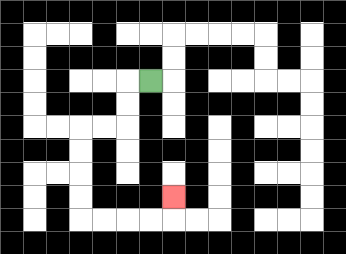{'start': '[6, 3]', 'end': '[7, 8]', 'path_directions': 'L,D,D,L,L,D,D,D,D,R,R,R,R,U', 'path_coordinates': '[[6, 3], [5, 3], [5, 4], [5, 5], [4, 5], [3, 5], [3, 6], [3, 7], [3, 8], [3, 9], [4, 9], [5, 9], [6, 9], [7, 9], [7, 8]]'}